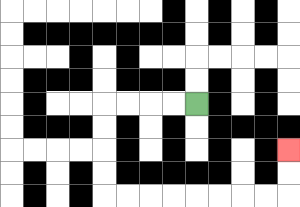{'start': '[8, 4]', 'end': '[12, 6]', 'path_directions': 'L,L,L,L,D,D,D,D,R,R,R,R,R,R,R,R,U,U', 'path_coordinates': '[[8, 4], [7, 4], [6, 4], [5, 4], [4, 4], [4, 5], [4, 6], [4, 7], [4, 8], [5, 8], [6, 8], [7, 8], [8, 8], [9, 8], [10, 8], [11, 8], [12, 8], [12, 7], [12, 6]]'}